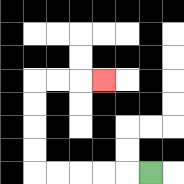{'start': '[6, 7]', 'end': '[4, 3]', 'path_directions': 'L,L,L,L,L,U,U,U,U,R,R,R', 'path_coordinates': '[[6, 7], [5, 7], [4, 7], [3, 7], [2, 7], [1, 7], [1, 6], [1, 5], [1, 4], [1, 3], [2, 3], [3, 3], [4, 3]]'}